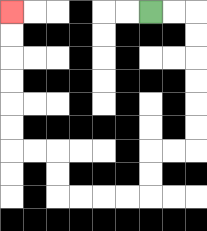{'start': '[6, 0]', 'end': '[0, 0]', 'path_directions': 'R,R,D,D,D,D,D,D,L,L,D,D,L,L,L,L,U,U,L,L,U,U,U,U,U,U', 'path_coordinates': '[[6, 0], [7, 0], [8, 0], [8, 1], [8, 2], [8, 3], [8, 4], [8, 5], [8, 6], [7, 6], [6, 6], [6, 7], [6, 8], [5, 8], [4, 8], [3, 8], [2, 8], [2, 7], [2, 6], [1, 6], [0, 6], [0, 5], [0, 4], [0, 3], [0, 2], [0, 1], [0, 0]]'}